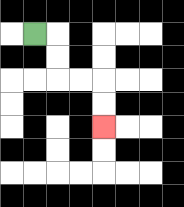{'start': '[1, 1]', 'end': '[4, 5]', 'path_directions': 'R,D,D,R,R,D,D', 'path_coordinates': '[[1, 1], [2, 1], [2, 2], [2, 3], [3, 3], [4, 3], [4, 4], [4, 5]]'}